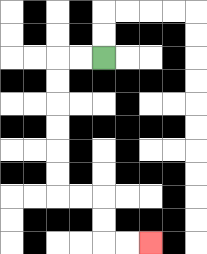{'start': '[4, 2]', 'end': '[6, 10]', 'path_directions': 'L,L,D,D,D,D,D,D,R,R,D,D,R,R', 'path_coordinates': '[[4, 2], [3, 2], [2, 2], [2, 3], [2, 4], [2, 5], [2, 6], [2, 7], [2, 8], [3, 8], [4, 8], [4, 9], [4, 10], [5, 10], [6, 10]]'}